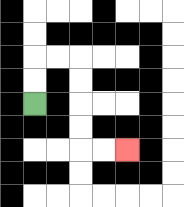{'start': '[1, 4]', 'end': '[5, 6]', 'path_directions': 'U,U,R,R,D,D,D,D,R,R', 'path_coordinates': '[[1, 4], [1, 3], [1, 2], [2, 2], [3, 2], [3, 3], [3, 4], [3, 5], [3, 6], [4, 6], [5, 6]]'}